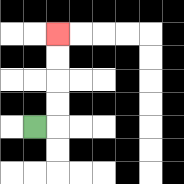{'start': '[1, 5]', 'end': '[2, 1]', 'path_directions': 'R,U,U,U,U', 'path_coordinates': '[[1, 5], [2, 5], [2, 4], [2, 3], [2, 2], [2, 1]]'}